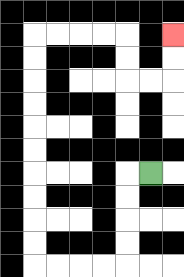{'start': '[6, 7]', 'end': '[7, 1]', 'path_directions': 'L,D,D,D,D,L,L,L,L,U,U,U,U,U,U,U,U,U,U,R,R,R,R,D,D,R,R,U,U', 'path_coordinates': '[[6, 7], [5, 7], [5, 8], [5, 9], [5, 10], [5, 11], [4, 11], [3, 11], [2, 11], [1, 11], [1, 10], [1, 9], [1, 8], [1, 7], [1, 6], [1, 5], [1, 4], [1, 3], [1, 2], [1, 1], [2, 1], [3, 1], [4, 1], [5, 1], [5, 2], [5, 3], [6, 3], [7, 3], [7, 2], [7, 1]]'}